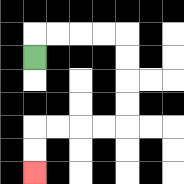{'start': '[1, 2]', 'end': '[1, 7]', 'path_directions': 'U,R,R,R,R,D,D,D,D,L,L,L,L,D,D', 'path_coordinates': '[[1, 2], [1, 1], [2, 1], [3, 1], [4, 1], [5, 1], [5, 2], [5, 3], [5, 4], [5, 5], [4, 5], [3, 5], [2, 5], [1, 5], [1, 6], [1, 7]]'}